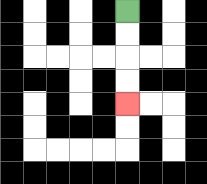{'start': '[5, 0]', 'end': '[5, 4]', 'path_directions': 'D,D,D,D', 'path_coordinates': '[[5, 0], [5, 1], [5, 2], [5, 3], [5, 4]]'}